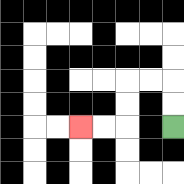{'start': '[7, 5]', 'end': '[3, 5]', 'path_directions': 'U,U,L,L,D,D,L,L', 'path_coordinates': '[[7, 5], [7, 4], [7, 3], [6, 3], [5, 3], [5, 4], [5, 5], [4, 5], [3, 5]]'}